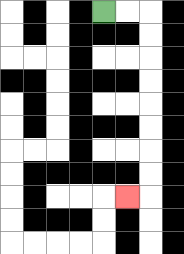{'start': '[4, 0]', 'end': '[5, 8]', 'path_directions': 'R,R,D,D,D,D,D,D,D,D,L', 'path_coordinates': '[[4, 0], [5, 0], [6, 0], [6, 1], [6, 2], [6, 3], [6, 4], [6, 5], [6, 6], [6, 7], [6, 8], [5, 8]]'}